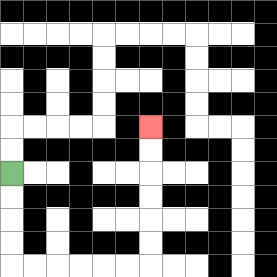{'start': '[0, 7]', 'end': '[6, 5]', 'path_directions': 'D,D,D,D,R,R,R,R,R,R,U,U,U,U,U,U', 'path_coordinates': '[[0, 7], [0, 8], [0, 9], [0, 10], [0, 11], [1, 11], [2, 11], [3, 11], [4, 11], [5, 11], [6, 11], [6, 10], [6, 9], [6, 8], [6, 7], [6, 6], [6, 5]]'}